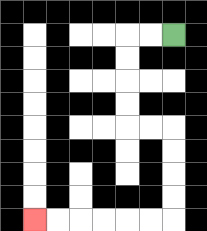{'start': '[7, 1]', 'end': '[1, 9]', 'path_directions': 'L,L,D,D,D,D,R,R,D,D,D,D,L,L,L,L,L,L', 'path_coordinates': '[[7, 1], [6, 1], [5, 1], [5, 2], [5, 3], [5, 4], [5, 5], [6, 5], [7, 5], [7, 6], [7, 7], [7, 8], [7, 9], [6, 9], [5, 9], [4, 9], [3, 9], [2, 9], [1, 9]]'}